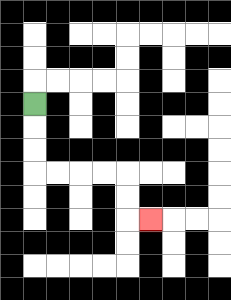{'start': '[1, 4]', 'end': '[6, 9]', 'path_directions': 'D,D,D,R,R,R,R,D,D,R', 'path_coordinates': '[[1, 4], [1, 5], [1, 6], [1, 7], [2, 7], [3, 7], [4, 7], [5, 7], [5, 8], [5, 9], [6, 9]]'}